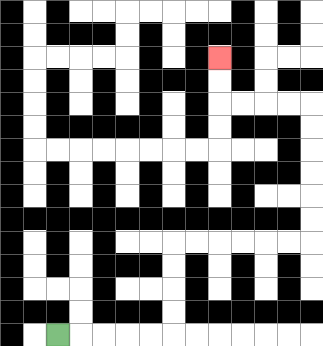{'start': '[2, 14]', 'end': '[9, 2]', 'path_directions': 'R,R,R,R,R,U,U,U,U,R,R,R,R,R,R,U,U,U,U,U,U,L,L,L,L,U,U', 'path_coordinates': '[[2, 14], [3, 14], [4, 14], [5, 14], [6, 14], [7, 14], [7, 13], [7, 12], [7, 11], [7, 10], [8, 10], [9, 10], [10, 10], [11, 10], [12, 10], [13, 10], [13, 9], [13, 8], [13, 7], [13, 6], [13, 5], [13, 4], [12, 4], [11, 4], [10, 4], [9, 4], [9, 3], [9, 2]]'}